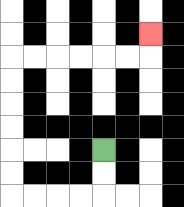{'start': '[4, 6]', 'end': '[6, 1]', 'path_directions': 'D,D,L,L,L,L,U,U,U,U,U,U,R,R,R,R,R,R,U', 'path_coordinates': '[[4, 6], [4, 7], [4, 8], [3, 8], [2, 8], [1, 8], [0, 8], [0, 7], [0, 6], [0, 5], [0, 4], [0, 3], [0, 2], [1, 2], [2, 2], [3, 2], [4, 2], [5, 2], [6, 2], [6, 1]]'}